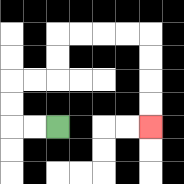{'start': '[2, 5]', 'end': '[6, 5]', 'path_directions': 'L,L,U,U,R,R,U,U,R,R,R,R,D,D,D,D', 'path_coordinates': '[[2, 5], [1, 5], [0, 5], [0, 4], [0, 3], [1, 3], [2, 3], [2, 2], [2, 1], [3, 1], [4, 1], [5, 1], [6, 1], [6, 2], [6, 3], [6, 4], [6, 5]]'}